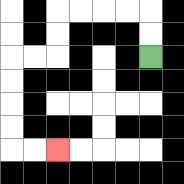{'start': '[6, 2]', 'end': '[2, 6]', 'path_directions': 'U,U,L,L,L,L,D,D,L,L,D,D,D,D,R,R', 'path_coordinates': '[[6, 2], [6, 1], [6, 0], [5, 0], [4, 0], [3, 0], [2, 0], [2, 1], [2, 2], [1, 2], [0, 2], [0, 3], [0, 4], [0, 5], [0, 6], [1, 6], [2, 6]]'}